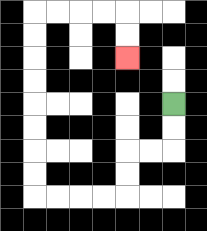{'start': '[7, 4]', 'end': '[5, 2]', 'path_directions': 'D,D,L,L,D,D,L,L,L,L,U,U,U,U,U,U,U,U,R,R,R,R,D,D', 'path_coordinates': '[[7, 4], [7, 5], [7, 6], [6, 6], [5, 6], [5, 7], [5, 8], [4, 8], [3, 8], [2, 8], [1, 8], [1, 7], [1, 6], [1, 5], [1, 4], [1, 3], [1, 2], [1, 1], [1, 0], [2, 0], [3, 0], [4, 0], [5, 0], [5, 1], [5, 2]]'}